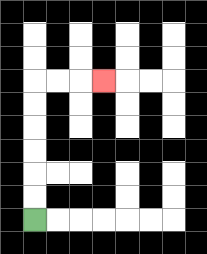{'start': '[1, 9]', 'end': '[4, 3]', 'path_directions': 'U,U,U,U,U,U,R,R,R', 'path_coordinates': '[[1, 9], [1, 8], [1, 7], [1, 6], [1, 5], [1, 4], [1, 3], [2, 3], [3, 3], [4, 3]]'}